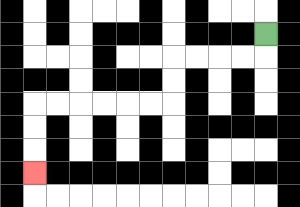{'start': '[11, 1]', 'end': '[1, 7]', 'path_directions': 'D,L,L,L,L,D,D,L,L,L,L,L,L,D,D,D', 'path_coordinates': '[[11, 1], [11, 2], [10, 2], [9, 2], [8, 2], [7, 2], [7, 3], [7, 4], [6, 4], [5, 4], [4, 4], [3, 4], [2, 4], [1, 4], [1, 5], [1, 6], [1, 7]]'}